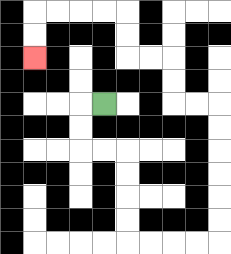{'start': '[4, 4]', 'end': '[1, 2]', 'path_directions': 'L,D,D,R,R,D,D,D,D,R,R,R,R,U,U,U,U,U,U,L,L,U,U,L,L,U,U,L,L,L,L,D,D', 'path_coordinates': '[[4, 4], [3, 4], [3, 5], [3, 6], [4, 6], [5, 6], [5, 7], [5, 8], [5, 9], [5, 10], [6, 10], [7, 10], [8, 10], [9, 10], [9, 9], [9, 8], [9, 7], [9, 6], [9, 5], [9, 4], [8, 4], [7, 4], [7, 3], [7, 2], [6, 2], [5, 2], [5, 1], [5, 0], [4, 0], [3, 0], [2, 0], [1, 0], [1, 1], [1, 2]]'}